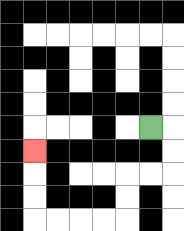{'start': '[6, 5]', 'end': '[1, 6]', 'path_directions': 'R,D,D,L,L,D,D,L,L,L,L,U,U,U', 'path_coordinates': '[[6, 5], [7, 5], [7, 6], [7, 7], [6, 7], [5, 7], [5, 8], [5, 9], [4, 9], [3, 9], [2, 9], [1, 9], [1, 8], [1, 7], [1, 6]]'}